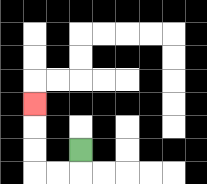{'start': '[3, 6]', 'end': '[1, 4]', 'path_directions': 'D,L,L,U,U,U', 'path_coordinates': '[[3, 6], [3, 7], [2, 7], [1, 7], [1, 6], [1, 5], [1, 4]]'}